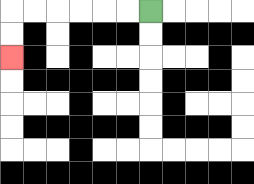{'start': '[6, 0]', 'end': '[0, 2]', 'path_directions': 'L,L,L,L,L,L,D,D', 'path_coordinates': '[[6, 0], [5, 0], [4, 0], [3, 0], [2, 0], [1, 0], [0, 0], [0, 1], [0, 2]]'}